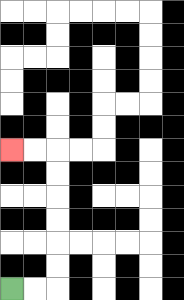{'start': '[0, 12]', 'end': '[0, 6]', 'path_directions': 'R,R,U,U,U,U,U,U,L,L', 'path_coordinates': '[[0, 12], [1, 12], [2, 12], [2, 11], [2, 10], [2, 9], [2, 8], [2, 7], [2, 6], [1, 6], [0, 6]]'}